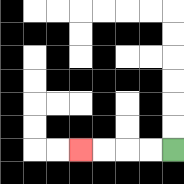{'start': '[7, 6]', 'end': '[3, 6]', 'path_directions': 'L,L,L,L', 'path_coordinates': '[[7, 6], [6, 6], [5, 6], [4, 6], [3, 6]]'}